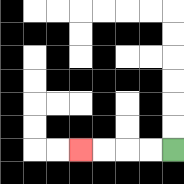{'start': '[7, 6]', 'end': '[3, 6]', 'path_directions': 'L,L,L,L', 'path_coordinates': '[[7, 6], [6, 6], [5, 6], [4, 6], [3, 6]]'}